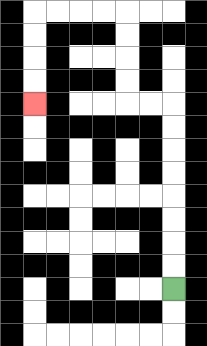{'start': '[7, 12]', 'end': '[1, 4]', 'path_directions': 'U,U,U,U,U,U,U,U,L,L,U,U,U,U,L,L,L,L,D,D,D,D', 'path_coordinates': '[[7, 12], [7, 11], [7, 10], [7, 9], [7, 8], [7, 7], [7, 6], [7, 5], [7, 4], [6, 4], [5, 4], [5, 3], [5, 2], [5, 1], [5, 0], [4, 0], [3, 0], [2, 0], [1, 0], [1, 1], [1, 2], [1, 3], [1, 4]]'}